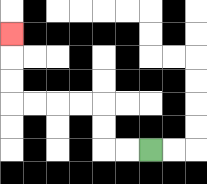{'start': '[6, 6]', 'end': '[0, 1]', 'path_directions': 'L,L,U,U,L,L,L,L,U,U,U', 'path_coordinates': '[[6, 6], [5, 6], [4, 6], [4, 5], [4, 4], [3, 4], [2, 4], [1, 4], [0, 4], [0, 3], [0, 2], [0, 1]]'}